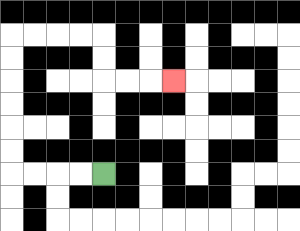{'start': '[4, 7]', 'end': '[7, 3]', 'path_directions': 'L,L,L,L,U,U,U,U,U,U,R,R,R,R,D,D,R,R,R', 'path_coordinates': '[[4, 7], [3, 7], [2, 7], [1, 7], [0, 7], [0, 6], [0, 5], [0, 4], [0, 3], [0, 2], [0, 1], [1, 1], [2, 1], [3, 1], [4, 1], [4, 2], [4, 3], [5, 3], [6, 3], [7, 3]]'}